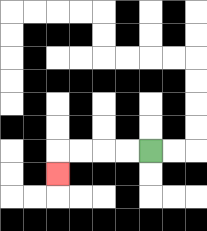{'start': '[6, 6]', 'end': '[2, 7]', 'path_directions': 'L,L,L,L,D', 'path_coordinates': '[[6, 6], [5, 6], [4, 6], [3, 6], [2, 6], [2, 7]]'}